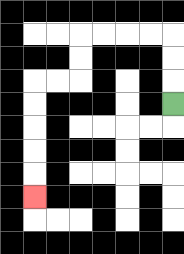{'start': '[7, 4]', 'end': '[1, 8]', 'path_directions': 'U,U,U,L,L,L,L,D,D,L,L,D,D,D,D,D', 'path_coordinates': '[[7, 4], [7, 3], [7, 2], [7, 1], [6, 1], [5, 1], [4, 1], [3, 1], [3, 2], [3, 3], [2, 3], [1, 3], [1, 4], [1, 5], [1, 6], [1, 7], [1, 8]]'}